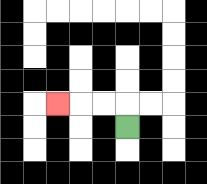{'start': '[5, 5]', 'end': '[2, 4]', 'path_directions': 'U,L,L,L', 'path_coordinates': '[[5, 5], [5, 4], [4, 4], [3, 4], [2, 4]]'}